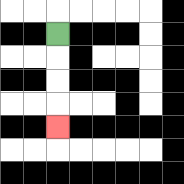{'start': '[2, 1]', 'end': '[2, 5]', 'path_directions': 'D,D,D,D', 'path_coordinates': '[[2, 1], [2, 2], [2, 3], [2, 4], [2, 5]]'}